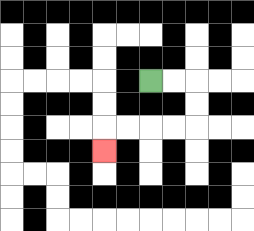{'start': '[6, 3]', 'end': '[4, 6]', 'path_directions': 'R,R,D,D,L,L,L,L,D', 'path_coordinates': '[[6, 3], [7, 3], [8, 3], [8, 4], [8, 5], [7, 5], [6, 5], [5, 5], [4, 5], [4, 6]]'}